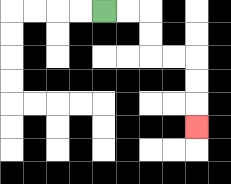{'start': '[4, 0]', 'end': '[8, 5]', 'path_directions': 'R,R,D,D,R,R,D,D,D', 'path_coordinates': '[[4, 0], [5, 0], [6, 0], [6, 1], [6, 2], [7, 2], [8, 2], [8, 3], [8, 4], [8, 5]]'}